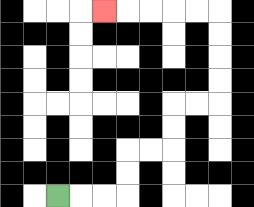{'start': '[2, 8]', 'end': '[4, 0]', 'path_directions': 'R,R,R,U,U,R,R,U,U,R,R,U,U,U,U,L,L,L,L,L', 'path_coordinates': '[[2, 8], [3, 8], [4, 8], [5, 8], [5, 7], [5, 6], [6, 6], [7, 6], [7, 5], [7, 4], [8, 4], [9, 4], [9, 3], [9, 2], [9, 1], [9, 0], [8, 0], [7, 0], [6, 0], [5, 0], [4, 0]]'}